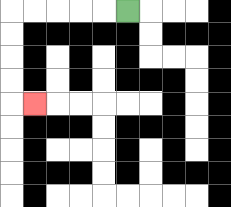{'start': '[5, 0]', 'end': '[1, 4]', 'path_directions': 'L,L,L,L,L,D,D,D,D,R', 'path_coordinates': '[[5, 0], [4, 0], [3, 0], [2, 0], [1, 0], [0, 0], [0, 1], [0, 2], [0, 3], [0, 4], [1, 4]]'}